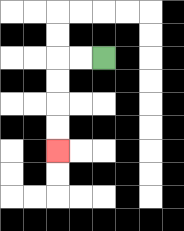{'start': '[4, 2]', 'end': '[2, 6]', 'path_directions': 'L,L,D,D,D,D', 'path_coordinates': '[[4, 2], [3, 2], [2, 2], [2, 3], [2, 4], [2, 5], [2, 6]]'}